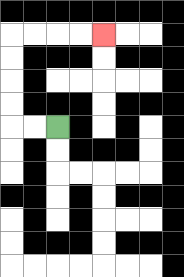{'start': '[2, 5]', 'end': '[4, 1]', 'path_directions': 'L,L,U,U,U,U,R,R,R,R', 'path_coordinates': '[[2, 5], [1, 5], [0, 5], [0, 4], [0, 3], [0, 2], [0, 1], [1, 1], [2, 1], [3, 1], [4, 1]]'}